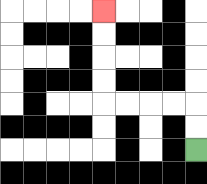{'start': '[8, 6]', 'end': '[4, 0]', 'path_directions': 'U,U,L,L,L,L,U,U,U,U', 'path_coordinates': '[[8, 6], [8, 5], [8, 4], [7, 4], [6, 4], [5, 4], [4, 4], [4, 3], [4, 2], [4, 1], [4, 0]]'}